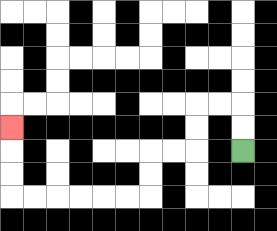{'start': '[10, 6]', 'end': '[0, 5]', 'path_directions': 'U,U,L,L,D,D,L,L,D,D,L,L,L,L,L,L,U,U,U', 'path_coordinates': '[[10, 6], [10, 5], [10, 4], [9, 4], [8, 4], [8, 5], [8, 6], [7, 6], [6, 6], [6, 7], [6, 8], [5, 8], [4, 8], [3, 8], [2, 8], [1, 8], [0, 8], [0, 7], [0, 6], [0, 5]]'}